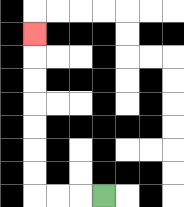{'start': '[4, 8]', 'end': '[1, 1]', 'path_directions': 'L,L,L,U,U,U,U,U,U,U', 'path_coordinates': '[[4, 8], [3, 8], [2, 8], [1, 8], [1, 7], [1, 6], [1, 5], [1, 4], [1, 3], [1, 2], [1, 1]]'}